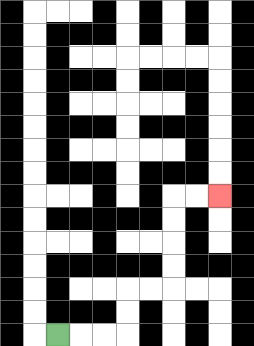{'start': '[2, 14]', 'end': '[9, 8]', 'path_directions': 'R,R,R,U,U,R,R,U,U,U,U,R,R', 'path_coordinates': '[[2, 14], [3, 14], [4, 14], [5, 14], [5, 13], [5, 12], [6, 12], [7, 12], [7, 11], [7, 10], [7, 9], [7, 8], [8, 8], [9, 8]]'}